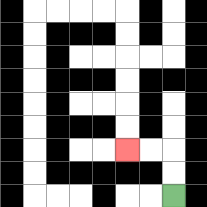{'start': '[7, 8]', 'end': '[5, 6]', 'path_directions': 'U,U,L,L', 'path_coordinates': '[[7, 8], [7, 7], [7, 6], [6, 6], [5, 6]]'}